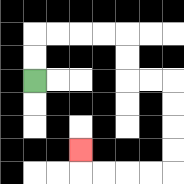{'start': '[1, 3]', 'end': '[3, 6]', 'path_directions': 'U,U,R,R,R,R,D,D,R,R,D,D,D,D,L,L,L,L,U', 'path_coordinates': '[[1, 3], [1, 2], [1, 1], [2, 1], [3, 1], [4, 1], [5, 1], [5, 2], [5, 3], [6, 3], [7, 3], [7, 4], [7, 5], [7, 6], [7, 7], [6, 7], [5, 7], [4, 7], [3, 7], [3, 6]]'}